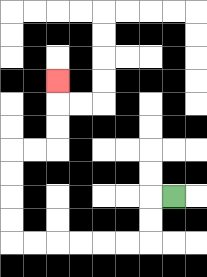{'start': '[7, 8]', 'end': '[2, 3]', 'path_directions': 'L,D,D,L,L,L,L,L,L,U,U,U,U,R,R,U,U,U', 'path_coordinates': '[[7, 8], [6, 8], [6, 9], [6, 10], [5, 10], [4, 10], [3, 10], [2, 10], [1, 10], [0, 10], [0, 9], [0, 8], [0, 7], [0, 6], [1, 6], [2, 6], [2, 5], [2, 4], [2, 3]]'}